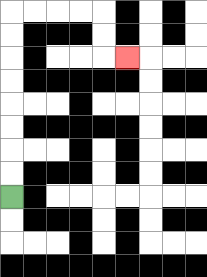{'start': '[0, 8]', 'end': '[5, 2]', 'path_directions': 'U,U,U,U,U,U,U,U,R,R,R,R,D,D,R', 'path_coordinates': '[[0, 8], [0, 7], [0, 6], [0, 5], [0, 4], [0, 3], [0, 2], [0, 1], [0, 0], [1, 0], [2, 0], [3, 0], [4, 0], [4, 1], [4, 2], [5, 2]]'}